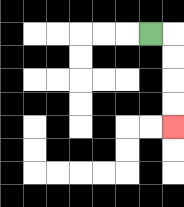{'start': '[6, 1]', 'end': '[7, 5]', 'path_directions': 'R,D,D,D,D', 'path_coordinates': '[[6, 1], [7, 1], [7, 2], [7, 3], [7, 4], [7, 5]]'}